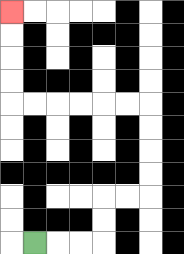{'start': '[1, 10]', 'end': '[0, 0]', 'path_directions': 'R,R,R,U,U,R,R,U,U,U,U,L,L,L,L,L,L,U,U,U,U', 'path_coordinates': '[[1, 10], [2, 10], [3, 10], [4, 10], [4, 9], [4, 8], [5, 8], [6, 8], [6, 7], [6, 6], [6, 5], [6, 4], [5, 4], [4, 4], [3, 4], [2, 4], [1, 4], [0, 4], [0, 3], [0, 2], [0, 1], [0, 0]]'}